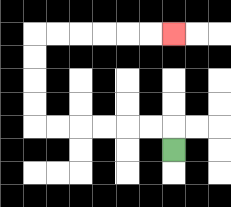{'start': '[7, 6]', 'end': '[7, 1]', 'path_directions': 'U,L,L,L,L,L,L,U,U,U,U,R,R,R,R,R,R', 'path_coordinates': '[[7, 6], [7, 5], [6, 5], [5, 5], [4, 5], [3, 5], [2, 5], [1, 5], [1, 4], [1, 3], [1, 2], [1, 1], [2, 1], [3, 1], [4, 1], [5, 1], [6, 1], [7, 1]]'}